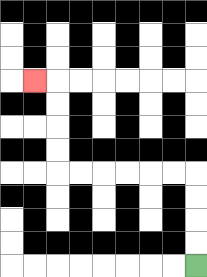{'start': '[8, 11]', 'end': '[1, 3]', 'path_directions': 'U,U,U,U,L,L,L,L,L,L,U,U,U,U,L', 'path_coordinates': '[[8, 11], [8, 10], [8, 9], [8, 8], [8, 7], [7, 7], [6, 7], [5, 7], [4, 7], [3, 7], [2, 7], [2, 6], [2, 5], [2, 4], [2, 3], [1, 3]]'}